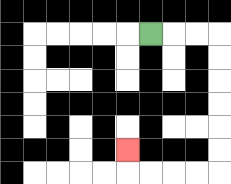{'start': '[6, 1]', 'end': '[5, 6]', 'path_directions': 'R,R,R,D,D,D,D,D,D,L,L,L,L,U', 'path_coordinates': '[[6, 1], [7, 1], [8, 1], [9, 1], [9, 2], [9, 3], [9, 4], [9, 5], [9, 6], [9, 7], [8, 7], [7, 7], [6, 7], [5, 7], [5, 6]]'}